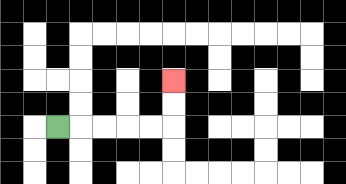{'start': '[2, 5]', 'end': '[7, 3]', 'path_directions': 'R,R,R,R,R,U,U', 'path_coordinates': '[[2, 5], [3, 5], [4, 5], [5, 5], [6, 5], [7, 5], [7, 4], [7, 3]]'}